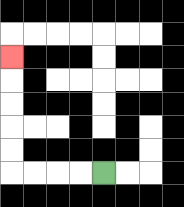{'start': '[4, 7]', 'end': '[0, 2]', 'path_directions': 'L,L,L,L,U,U,U,U,U', 'path_coordinates': '[[4, 7], [3, 7], [2, 7], [1, 7], [0, 7], [0, 6], [0, 5], [0, 4], [0, 3], [0, 2]]'}